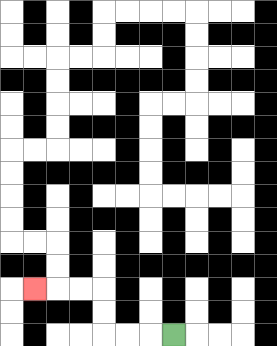{'start': '[7, 14]', 'end': '[1, 12]', 'path_directions': 'L,L,L,U,U,L,L,L', 'path_coordinates': '[[7, 14], [6, 14], [5, 14], [4, 14], [4, 13], [4, 12], [3, 12], [2, 12], [1, 12]]'}